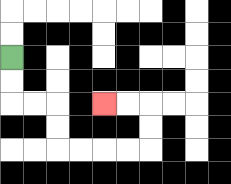{'start': '[0, 2]', 'end': '[4, 4]', 'path_directions': 'D,D,R,R,D,D,R,R,R,R,U,U,L,L', 'path_coordinates': '[[0, 2], [0, 3], [0, 4], [1, 4], [2, 4], [2, 5], [2, 6], [3, 6], [4, 6], [5, 6], [6, 6], [6, 5], [6, 4], [5, 4], [4, 4]]'}